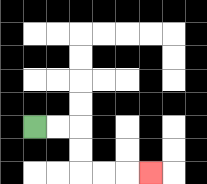{'start': '[1, 5]', 'end': '[6, 7]', 'path_directions': 'R,R,D,D,R,R,R', 'path_coordinates': '[[1, 5], [2, 5], [3, 5], [3, 6], [3, 7], [4, 7], [5, 7], [6, 7]]'}